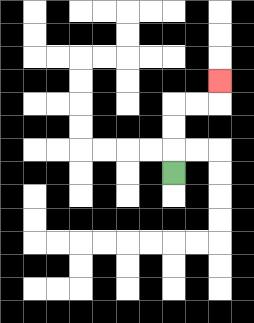{'start': '[7, 7]', 'end': '[9, 3]', 'path_directions': 'U,U,U,R,R,U', 'path_coordinates': '[[7, 7], [7, 6], [7, 5], [7, 4], [8, 4], [9, 4], [9, 3]]'}